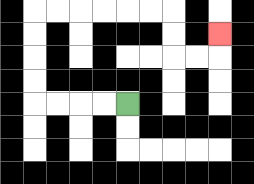{'start': '[5, 4]', 'end': '[9, 1]', 'path_directions': 'L,L,L,L,U,U,U,U,R,R,R,R,R,R,D,D,R,R,U', 'path_coordinates': '[[5, 4], [4, 4], [3, 4], [2, 4], [1, 4], [1, 3], [1, 2], [1, 1], [1, 0], [2, 0], [3, 0], [4, 0], [5, 0], [6, 0], [7, 0], [7, 1], [7, 2], [8, 2], [9, 2], [9, 1]]'}